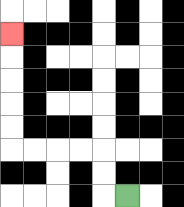{'start': '[5, 8]', 'end': '[0, 1]', 'path_directions': 'L,U,U,L,L,L,L,U,U,U,U,U', 'path_coordinates': '[[5, 8], [4, 8], [4, 7], [4, 6], [3, 6], [2, 6], [1, 6], [0, 6], [0, 5], [0, 4], [0, 3], [0, 2], [0, 1]]'}